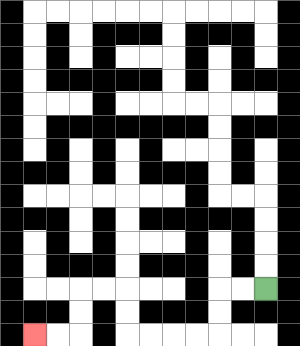{'start': '[11, 12]', 'end': '[1, 14]', 'path_directions': 'L,L,D,D,L,L,L,L,U,U,L,L,D,D,L,L', 'path_coordinates': '[[11, 12], [10, 12], [9, 12], [9, 13], [9, 14], [8, 14], [7, 14], [6, 14], [5, 14], [5, 13], [5, 12], [4, 12], [3, 12], [3, 13], [3, 14], [2, 14], [1, 14]]'}